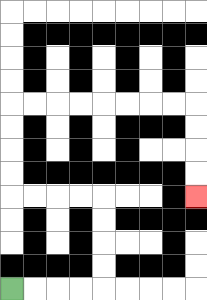{'start': '[0, 12]', 'end': '[8, 8]', 'path_directions': 'R,R,R,R,U,U,U,U,L,L,L,L,U,U,U,U,R,R,R,R,R,R,R,R,D,D,D,D', 'path_coordinates': '[[0, 12], [1, 12], [2, 12], [3, 12], [4, 12], [4, 11], [4, 10], [4, 9], [4, 8], [3, 8], [2, 8], [1, 8], [0, 8], [0, 7], [0, 6], [0, 5], [0, 4], [1, 4], [2, 4], [3, 4], [4, 4], [5, 4], [6, 4], [7, 4], [8, 4], [8, 5], [8, 6], [8, 7], [8, 8]]'}